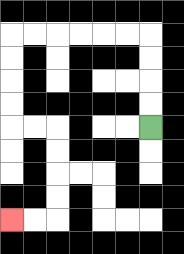{'start': '[6, 5]', 'end': '[0, 9]', 'path_directions': 'U,U,U,U,L,L,L,L,L,L,D,D,D,D,R,R,D,D,D,D,L,L', 'path_coordinates': '[[6, 5], [6, 4], [6, 3], [6, 2], [6, 1], [5, 1], [4, 1], [3, 1], [2, 1], [1, 1], [0, 1], [0, 2], [0, 3], [0, 4], [0, 5], [1, 5], [2, 5], [2, 6], [2, 7], [2, 8], [2, 9], [1, 9], [0, 9]]'}